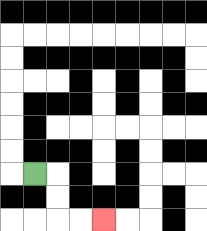{'start': '[1, 7]', 'end': '[4, 9]', 'path_directions': 'R,D,D,R,R', 'path_coordinates': '[[1, 7], [2, 7], [2, 8], [2, 9], [3, 9], [4, 9]]'}